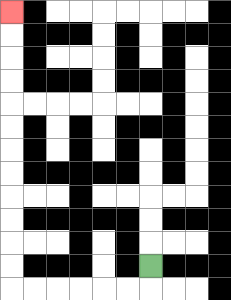{'start': '[6, 11]', 'end': '[0, 0]', 'path_directions': 'D,L,L,L,L,L,L,U,U,U,U,U,U,U,U,U,U,U,U', 'path_coordinates': '[[6, 11], [6, 12], [5, 12], [4, 12], [3, 12], [2, 12], [1, 12], [0, 12], [0, 11], [0, 10], [0, 9], [0, 8], [0, 7], [0, 6], [0, 5], [0, 4], [0, 3], [0, 2], [0, 1], [0, 0]]'}